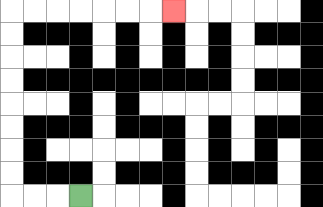{'start': '[3, 8]', 'end': '[7, 0]', 'path_directions': 'L,L,L,U,U,U,U,U,U,U,U,R,R,R,R,R,R,R', 'path_coordinates': '[[3, 8], [2, 8], [1, 8], [0, 8], [0, 7], [0, 6], [0, 5], [0, 4], [0, 3], [0, 2], [0, 1], [0, 0], [1, 0], [2, 0], [3, 0], [4, 0], [5, 0], [6, 0], [7, 0]]'}